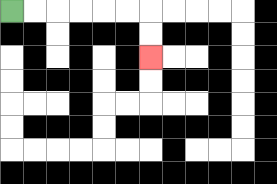{'start': '[0, 0]', 'end': '[6, 2]', 'path_directions': 'R,R,R,R,R,R,D,D', 'path_coordinates': '[[0, 0], [1, 0], [2, 0], [3, 0], [4, 0], [5, 0], [6, 0], [6, 1], [6, 2]]'}